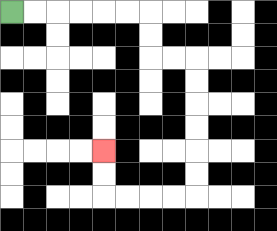{'start': '[0, 0]', 'end': '[4, 6]', 'path_directions': 'R,R,R,R,R,R,D,D,R,R,D,D,D,D,D,D,L,L,L,L,U,U', 'path_coordinates': '[[0, 0], [1, 0], [2, 0], [3, 0], [4, 0], [5, 0], [6, 0], [6, 1], [6, 2], [7, 2], [8, 2], [8, 3], [8, 4], [8, 5], [8, 6], [8, 7], [8, 8], [7, 8], [6, 8], [5, 8], [4, 8], [4, 7], [4, 6]]'}